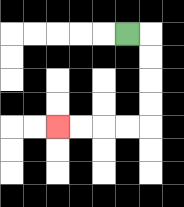{'start': '[5, 1]', 'end': '[2, 5]', 'path_directions': 'R,D,D,D,D,L,L,L,L', 'path_coordinates': '[[5, 1], [6, 1], [6, 2], [6, 3], [6, 4], [6, 5], [5, 5], [4, 5], [3, 5], [2, 5]]'}